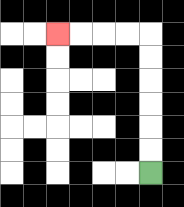{'start': '[6, 7]', 'end': '[2, 1]', 'path_directions': 'U,U,U,U,U,U,L,L,L,L', 'path_coordinates': '[[6, 7], [6, 6], [6, 5], [6, 4], [6, 3], [6, 2], [6, 1], [5, 1], [4, 1], [3, 1], [2, 1]]'}